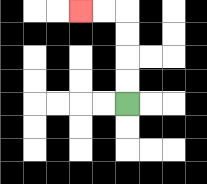{'start': '[5, 4]', 'end': '[3, 0]', 'path_directions': 'U,U,U,U,L,L', 'path_coordinates': '[[5, 4], [5, 3], [5, 2], [5, 1], [5, 0], [4, 0], [3, 0]]'}